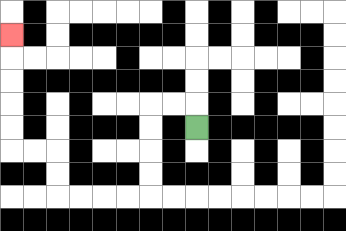{'start': '[8, 5]', 'end': '[0, 1]', 'path_directions': 'U,L,L,D,D,D,D,L,L,L,L,U,U,L,L,U,U,U,U,U', 'path_coordinates': '[[8, 5], [8, 4], [7, 4], [6, 4], [6, 5], [6, 6], [6, 7], [6, 8], [5, 8], [4, 8], [3, 8], [2, 8], [2, 7], [2, 6], [1, 6], [0, 6], [0, 5], [0, 4], [0, 3], [0, 2], [0, 1]]'}